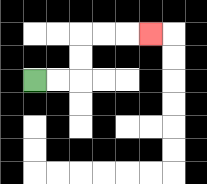{'start': '[1, 3]', 'end': '[6, 1]', 'path_directions': 'R,R,U,U,R,R,R', 'path_coordinates': '[[1, 3], [2, 3], [3, 3], [3, 2], [3, 1], [4, 1], [5, 1], [6, 1]]'}